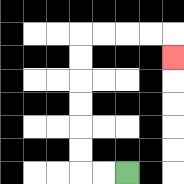{'start': '[5, 7]', 'end': '[7, 2]', 'path_directions': 'L,L,U,U,U,U,U,U,R,R,R,R,D', 'path_coordinates': '[[5, 7], [4, 7], [3, 7], [3, 6], [3, 5], [3, 4], [3, 3], [3, 2], [3, 1], [4, 1], [5, 1], [6, 1], [7, 1], [7, 2]]'}